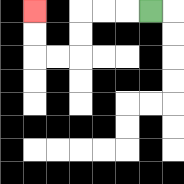{'start': '[6, 0]', 'end': '[1, 0]', 'path_directions': 'L,L,L,D,D,L,L,U,U', 'path_coordinates': '[[6, 0], [5, 0], [4, 0], [3, 0], [3, 1], [3, 2], [2, 2], [1, 2], [1, 1], [1, 0]]'}